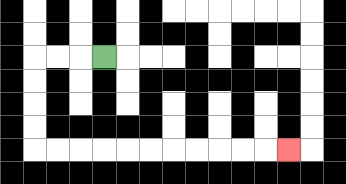{'start': '[4, 2]', 'end': '[12, 6]', 'path_directions': 'L,L,L,D,D,D,D,R,R,R,R,R,R,R,R,R,R,R', 'path_coordinates': '[[4, 2], [3, 2], [2, 2], [1, 2], [1, 3], [1, 4], [1, 5], [1, 6], [2, 6], [3, 6], [4, 6], [5, 6], [6, 6], [7, 6], [8, 6], [9, 6], [10, 6], [11, 6], [12, 6]]'}